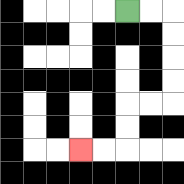{'start': '[5, 0]', 'end': '[3, 6]', 'path_directions': 'R,R,D,D,D,D,L,L,D,D,L,L', 'path_coordinates': '[[5, 0], [6, 0], [7, 0], [7, 1], [7, 2], [7, 3], [7, 4], [6, 4], [5, 4], [5, 5], [5, 6], [4, 6], [3, 6]]'}